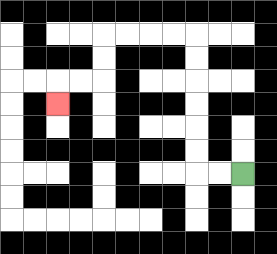{'start': '[10, 7]', 'end': '[2, 4]', 'path_directions': 'L,L,U,U,U,U,U,U,L,L,L,L,D,D,L,L,D', 'path_coordinates': '[[10, 7], [9, 7], [8, 7], [8, 6], [8, 5], [8, 4], [8, 3], [8, 2], [8, 1], [7, 1], [6, 1], [5, 1], [4, 1], [4, 2], [4, 3], [3, 3], [2, 3], [2, 4]]'}